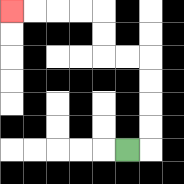{'start': '[5, 6]', 'end': '[0, 0]', 'path_directions': 'R,U,U,U,U,L,L,U,U,L,L,L,L', 'path_coordinates': '[[5, 6], [6, 6], [6, 5], [6, 4], [6, 3], [6, 2], [5, 2], [4, 2], [4, 1], [4, 0], [3, 0], [2, 0], [1, 0], [0, 0]]'}